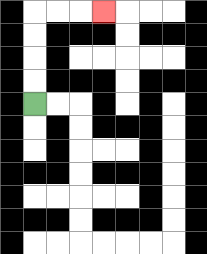{'start': '[1, 4]', 'end': '[4, 0]', 'path_directions': 'U,U,U,U,R,R,R', 'path_coordinates': '[[1, 4], [1, 3], [1, 2], [1, 1], [1, 0], [2, 0], [3, 0], [4, 0]]'}